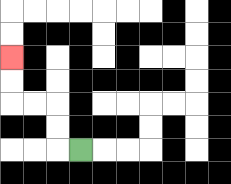{'start': '[3, 6]', 'end': '[0, 2]', 'path_directions': 'L,U,U,L,L,U,U', 'path_coordinates': '[[3, 6], [2, 6], [2, 5], [2, 4], [1, 4], [0, 4], [0, 3], [0, 2]]'}